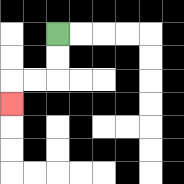{'start': '[2, 1]', 'end': '[0, 4]', 'path_directions': 'D,D,L,L,D', 'path_coordinates': '[[2, 1], [2, 2], [2, 3], [1, 3], [0, 3], [0, 4]]'}